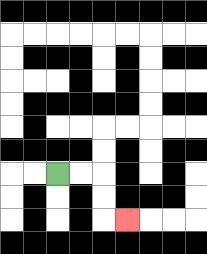{'start': '[2, 7]', 'end': '[5, 9]', 'path_directions': 'R,R,D,D,R', 'path_coordinates': '[[2, 7], [3, 7], [4, 7], [4, 8], [4, 9], [5, 9]]'}